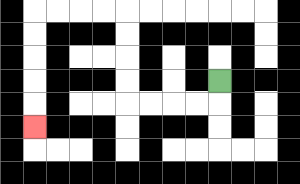{'start': '[9, 3]', 'end': '[1, 5]', 'path_directions': 'D,L,L,L,L,U,U,U,U,L,L,L,L,D,D,D,D,D', 'path_coordinates': '[[9, 3], [9, 4], [8, 4], [7, 4], [6, 4], [5, 4], [5, 3], [5, 2], [5, 1], [5, 0], [4, 0], [3, 0], [2, 0], [1, 0], [1, 1], [1, 2], [1, 3], [1, 4], [1, 5]]'}